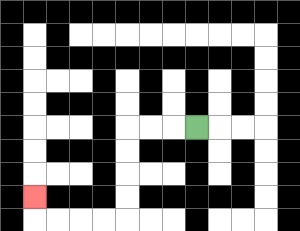{'start': '[8, 5]', 'end': '[1, 8]', 'path_directions': 'L,L,L,D,D,D,D,L,L,L,L,U', 'path_coordinates': '[[8, 5], [7, 5], [6, 5], [5, 5], [5, 6], [5, 7], [5, 8], [5, 9], [4, 9], [3, 9], [2, 9], [1, 9], [1, 8]]'}